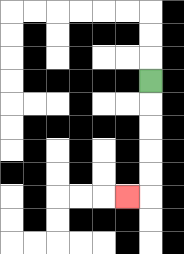{'start': '[6, 3]', 'end': '[5, 8]', 'path_directions': 'D,D,D,D,D,L', 'path_coordinates': '[[6, 3], [6, 4], [6, 5], [6, 6], [6, 7], [6, 8], [5, 8]]'}